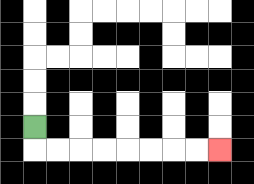{'start': '[1, 5]', 'end': '[9, 6]', 'path_directions': 'D,R,R,R,R,R,R,R,R', 'path_coordinates': '[[1, 5], [1, 6], [2, 6], [3, 6], [4, 6], [5, 6], [6, 6], [7, 6], [8, 6], [9, 6]]'}